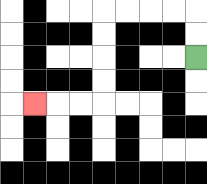{'start': '[8, 2]', 'end': '[1, 4]', 'path_directions': 'U,U,L,L,L,L,D,D,D,D,L,L,L', 'path_coordinates': '[[8, 2], [8, 1], [8, 0], [7, 0], [6, 0], [5, 0], [4, 0], [4, 1], [4, 2], [4, 3], [4, 4], [3, 4], [2, 4], [1, 4]]'}